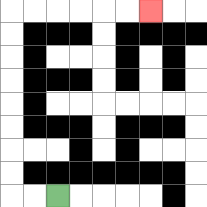{'start': '[2, 8]', 'end': '[6, 0]', 'path_directions': 'L,L,U,U,U,U,U,U,U,U,R,R,R,R,R,R', 'path_coordinates': '[[2, 8], [1, 8], [0, 8], [0, 7], [0, 6], [0, 5], [0, 4], [0, 3], [0, 2], [0, 1], [0, 0], [1, 0], [2, 0], [3, 0], [4, 0], [5, 0], [6, 0]]'}